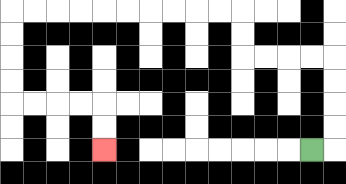{'start': '[13, 6]', 'end': '[4, 6]', 'path_directions': 'R,U,U,U,U,L,L,L,L,U,U,L,L,L,L,L,L,L,L,L,L,D,D,D,D,R,R,R,R,D,D', 'path_coordinates': '[[13, 6], [14, 6], [14, 5], [14, 4], [14, 3], [14, 2], [13, 2], [12, 2], [11, 2], [10, 2], [10, 1], [10, 0], [9, 0], [8, 0], [7, 0], [6, 0], [5, 0], [4, 0], [3, 0], [2, 0], [1, 0], [0, 0], [0, 1], [0, 2], [0, 3], [0, 4], [1, 4], [2, 4], [3, 4], [4, 4], [4, 5], [4, 6]]'}